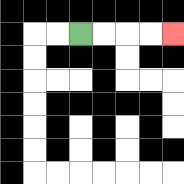{'start': '[3, 1]', 'end': '[7, 1]', 'path_directions': 'R,R,R,R', 'path_coordinates': '[[3, 1], [4, 1], [5, 1], [6, 1], [7, 1]]'}